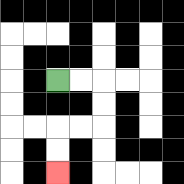{'start': '[2, 3]', 'end': '[2, 7]', 'path_directions': 'R,R,D,D,L,L,D,D', 'path_coordinates': '[[2, 3], [3, 3], [4, 3], [4, 4], [4, 5], [3, 5], [2, 5], [2, 6], [2, 7]]'}